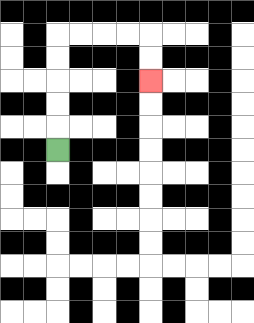{'start': '[2, 6]', 'end': '[6, 3]', 'path_directions': 'U,U,U,U,U,R,R,R,R,D,D', 'path_coordinates': '[[2, 6], [2, 5], [2, 4], [2, 3], [2, 2], [2, 1], [3, 1], [4, 1], [5, 1], [6, 1], [6, 2], [6, 3]]'}